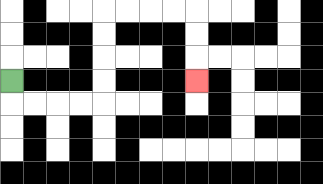{'start': '[0, 3]', 'end': '[8, 3]', 'path_directions': 'D,R,R,R,R,U,U,U,U,R,R,R,R,D,D,D', 'path_coordinates': '[[0, 3], [0, 4], [1, 4], [2, 4], [3, 4], [4, 4], [4, 3], [4, 2], [4, 1], [4, 0], [5, 0], [6, 0], [7, 0], [8, 0], [8, 1], [8, 2], [8, 3]]'}